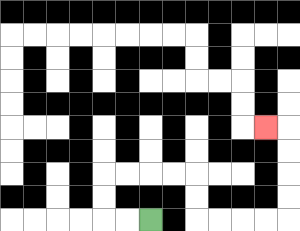{'start': '[6, 9]', 'end': '[11, 5]', 'path_directions': 'L,L,U,U,R,R,R,R,D,D,R,R,R,R,U,U,U,U,L', 'path_coordinates': '[[6, 9], [5, 9], [4, 9], [4, 8], [4, 7], [5, 7], [6, 7], [7, 7], [8, 7], [8, 8], [8, 9], [9, 9], [10, 9], [11, 9], [12, 9], [12, 8], [12, 7], [12, 6], [12, 5], [11, 5]]'}